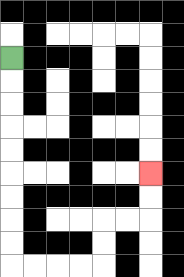{'start': '[0, 2]', 'end': '[6, 7]', 'path_directions': 'D,D,D,D,D,D,D,D,D,R,R,R,R,U,U,R,R,U,U', 'path_coordinates': '[[0, 2], [0, 3], [0, 4], [0, 5], [0, 6], [0, 7], [0, 8], [0, 9], [0, 10], [0, 11], [1, 11], [2, 11], [3, 11], [4, 11], [4, 10], [4, 9], [5, 9], [6, 9], [6, 8], [6, 7]]'}